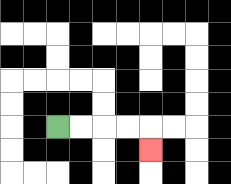{'start': '[2, 5]', 'end': '[6, 6]', 'path_directions': 'R,R,R,R,D', 'path_coordinates': '[[2, 5], [3, 5], [4, 5], [5, 5], [6, 5], [6, 6]]'}